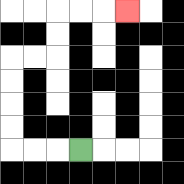{'start': '[3, 6]', 'end': '[5, 0]', 'path_directions': 'L,L,L,U,U,U,U,R,R,U,U,R,R,R', 'path_coordinates': '[[3, 6], [2, 6], [1, 6], [0, 6], [0, 5], [0, 4], [0, 3], [0, 2], [1, 2], [2, 2], [2, 1], [2, 0], [3, 0], [4, 0], [5, 0]]'}